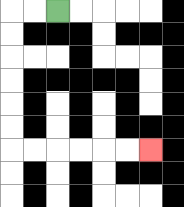{'start': '[2, 0]', 'end': '[6, 6]', 'path_directions': 'L,L,D,D,D,D,D,D,R,R,R,R,R,R', 'path_coordinates': '[[2, 0], [1, 0], [0, 0], [0, 1], [0, 2], [0, 3], [0, 4], [0, 5], [0, 6], [1, 6], [2, 6], [3, 6], [4, 6], [5, 6], [6, 6]]'}